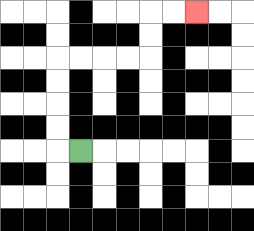{'start': '[3, 6]', 'end': '[8, 0]', 'path_directions': 'L,U,U,U,U,R,R,R,R,U,U,R,R', 'path_coordinates': '[[3, 6], [2, 6], [2, 5], [2, 4], [2, 3], [2, 2], [3, 2], [4, 2], [5, 2], [6, 2], [6, 1], [6, 0], [7, 0], [8, 0]]'}